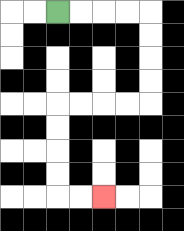{'start': '[2, 0]', 'end': '[4, 8]', 'path_directions': 'R,R,R,R,D,D,D,D,L,L,L,L,D,D,D,D,R,R', 'path_coordinates': '[[2, 0], [3, 0], [4, 0], [5, 0], [6, 0], [6, 1], [6, 2], [6, 3], [6, 4], [5, 4], [4, 4], [3, 4], [2, 4], [2, 5], [2, 6], [2, 7], [2, 8], [3, 8], [4, 8]]'}